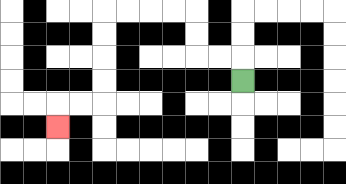{'start': '[10, 3]', 'end': '[2, 5]', 'path_directions': 'U,L,L,U,U,L,L,L,L,D,D,D,D,L,L,D', 'path_coordinates': '[[10, 3], [10, 2], [9, 2], [8, 2], [8, 1], [8, 0], [7, 0], [6, 0], [5, 0], [4, 0], [4, 1], [4, 2], [4, 3], [4, 4], [3, 4], [2, 4], [2, 5]]'}